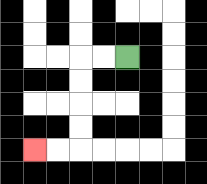{'start': '[5, 2]', 'end': '[1, 6]', 'path_directions': 'L,L,D,D,D,D,L,L', 'path_coordinates': '[[5, 2], [4, 2], [3, 2], [3, 3], [3, 4], [3, 5], [3, 6], [2, 6], [1, 6]]'}